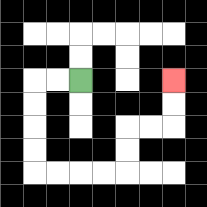{'start': '[3, 3]', 'end': '[7, 3]', 'path_directions': 'L,L,D,D,D,D,R,R,R,R,U,U,R,R,U,U', 'path_coordinates': '[[3, 3], [2, 3], [1, 3], [1, 4], [1, 5], [1, 6], [1, 7], [2, 7], [3, 7], [4, 7], [5, 7], [5, 6], [5, 5], [6, 5], [7, 5], [7, 4], [7, 3]]'}